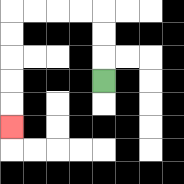{'start': '[4, 3]', 'end': '[0, 5]', 'path_directions': 'U,U,U,L,L,L,L,D,D,D,D,D', 'path_coordinates': '[[4, 3], [4, 2], [4, 1], [4, 0], [3, 0], [2, 0], [1, 0], [0, 0], [0, 1], [0, 2], [0, 3], [0, 4], [0, 5]]'}